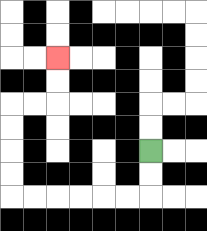{'start': '[6, 6]', 'end': '[2, 2]', 'path_directions': 'D,D,L,L,L,L,L,L,U,U,U,U,R,R,U,U', 'path_coordinates': '[[6, 6], [6, 7], [6, 8], [5, 8], [4, 8], [3, 8], [2, 8], [1, 8], [0, 8], [0, 7], [0, 6], [0, 5], [0, 4], [1, 4], [2, 4], [2, 3], [2, 2]]'}